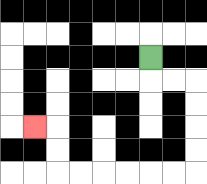{'start': '[6, 2]', 'end': '[1, 5]', 'path_directions': 'D,R,R,D,D,D,D,L,L,L,L,L,L,U,U,L', 'path_coordinates': '[[6, 2], [6, 3], [7, 3], [8, 3], [8, 4], [8, 5], [8, 6], [8, 7], [7, 7], [6, 7], [5, 7], [4, 7], [3, 7], [2, 7], [2, 6], [2, 5], [1, 5]]'}